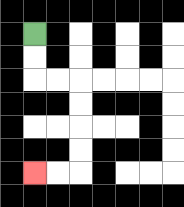{'start': '[1, 1]', 'end': '[1, 7]', 'path_directions': 'D,D,R,R,D,D,D,D,L,L', 'path_coordinates': '[[1, 1], [1, 2], [1, 3], [2, 3], [3, 3], [3, 4], [3, 5], [3, 6], [3, 7], [2, 7], [1, 7]]'}